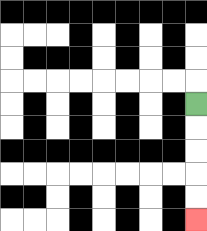{'start': '[8, 4]', 'end': '[8, 9]', 'path_directions': 'D,D,D,D,D', 'path_coordinates': '[[8, 4], [8, 5], [8, 6], [8, 7], [8, 8], [8, 9]]'}